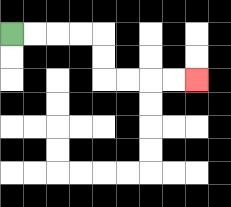{'start': '[0, 1]', 'end': '[8, 3]', 'path_directions': 'R,R,R,R,D,D,R,R,R,R', 'path_coordinates': '[[0, 1], [1, 1], [2, 1], [3, 1], [4, 1], [4, 2], [4, 3], [5, 3], [6, 3], [7, 3], [8, 3]]'}